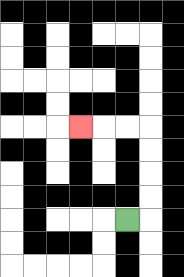{'start': '[5, 9]', 'end': '[3, 5]', 'path_directions': 'R,U,U,U,U,L,L,L', 'path_coordinates': '[[5, 9], [6, 9], [6, 8], [6, 7], [6, 6], [6, 5], [5, 5], [4, 5], [3, 5]]'}